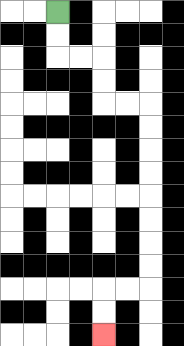{'start': '[2, 0]', 'end': '[4, 14]', 'path_directions': 'D,D,R,R,D,D,R,R,D,D,D,D,D,D,D,D,L,L,D,D', 'path_coordinates': '[[2, 0], [2, 1], [2, 2], [3, 2], [4, 2], [4, 3], [4, 4], [5, 4], [6, 4], [6, 5], [6, 6], [6, 7], [6, 8], [6, 9], [6, 10], [6, 11], [6, 12], [5, 12], [4, 12], [4, 13], [4, 14]]'}